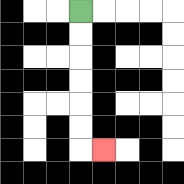{'start': '[3, 0]', 'end': '[4, 6]', 'path_directions': 'D,D,D,D,D,D,R', 'path_coordinates': '[[3, 0], [3, 1], [3, 2], [3, 3], [3, 4], [3, 5], [3, 6], [4, 6]]'}